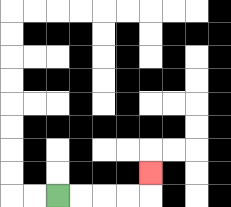{'start': '[2, 8]', 'end': '[6, 7]', 'path_directions': 'R,R,R,R,U', 'path_coordinates': '[[2, 8], [3, 8], [4, 8], [5, 8], [6, 8], [6, 7]]'}